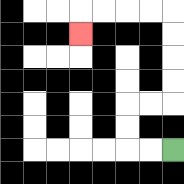{'start': '[7, 6]', 'end': '[3, 1]', 'path_directions': 'L,L,U,U,R,R,U,U,U,U,L,L,L,L,D', 'path_coordinates': '[[7, 6], [6, 6], [5, 6], [5, 5], [5, 4], [6, 4], [7, 4], [7, 3], [7, 2], [7, 1], [7, 0], [6, 0], [5, 0], [4, 0], [3, 0], [3, 1]]'}